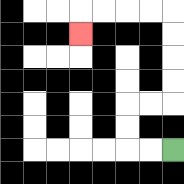{'start': '[7, 6]', 'end': '[3, 1]', 'path_directions': 'L,L,U,U,R,R,U,U,U,U,L,L,L,L,D', 'path_coordinates': '[[7, 6], [6, 6], [5, 6], [5, 5], [5, 4], [6, 4], [7, 4], [7, 3], [7, 2], [7, 1], [7, 0], [6, 0], [5, 0], [4, 0], [3, 0], [3, 1]]'}